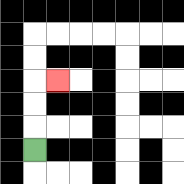{'start': '[1, 6]', 'end': '[2, 3]', 'path_directions': 'U,U,U,R', 'path_coordinates': '[[1, 6], [1, 5], [1, 4], [1, 3], [2, 3]]'}